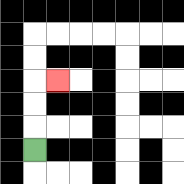{'start': '[1, 6]', 'end': '[2, 3]', 'path_directions': 'U,U,U,R', 'path_coordinates': '[[1, 6], [1, 5], [1, 4], [1, 3], [2, 3]]'}